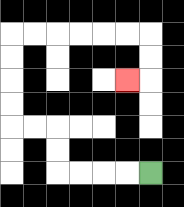{'start': '[6, 7]', 'end': '[5, 3]', 'path_directions': 'L,L,L,L,U,U,L,L,U,U,U,U,R,R,R,R,R,R,D,D,L', 'path_coordinates': '[[6, 7], [5, 7], [4, 7], [3, 7], [2, 7], [2, 6], [2, 5], [1, 5], [0, 5], [0, 4], [0, 3], [0, 2], [0, 1], [1, 1], [2, 1], [3, 1], [4, 1], [5, 1], [6, 1], [6, 2], [6, 3], [5, 3]]'}